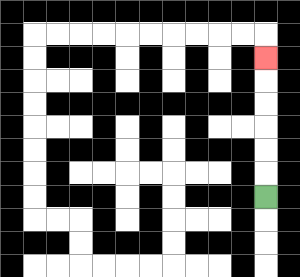{'start': '[11, 8]', 'end': '[11, 2]', 'path_directions': 'U,U,U,U,U,U', 'path_coordinates': '[[11, 8], [11, 7], [11, 6], [11, 5], [11, 4], [11, 3], [11, 2]]'}